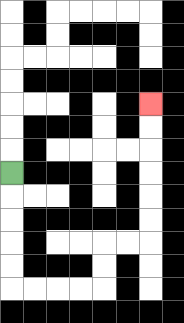{'start': '[0, 7]', 'end': '[6, 4]', 'path_directions': 'D,D,D,D,D,R,R,R,R,U,U,R,R,U,U,U,U,U,U', 'path_coordinates': '[[0, 7], [0, 8], [0, 9], [0, 10], [0, 11], [0, 12], [1, 12], [2, 12], [3, 12], [4, 12], [4, 11], [4, 10], [5, 10], [6, 10], [6, 9], [6, 8], [6, 7], [6, 6], [6, 5], [6, 4]]'}